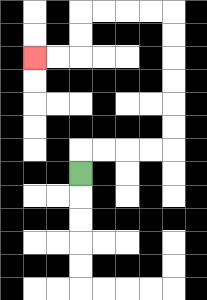{'start': '[3, 7]', 'end': '[1, 2]', 'path_directions': 'U,R,R,R,R,U,U,U,U,U,U,L,L,L,L,D,D,L,L', 'path_coordinates': '[[3, 7], [3, 6], [4, 6], [5, 6], [6, 6], [7, 6], [7, 5], [7, 4], [7, 3], [7, 2], [7, 1], [7, 0], [6, 0], [5, 0], [4, 0], [3, 0], [3, 1], [3, 2], [2, 2], [1, 2]]'}